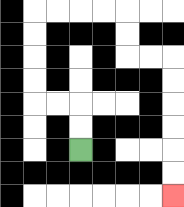{'start': '[3, 6]', 'end': '[7, 8]', 'path_directions': 'U,U,L,L,U,U,U,U,R,R,R,R,D,D,R,R,D,D,D,D,D,D', 'path_coordinates': '[[3, 6], [3, 5], [3, 4], [2, 4], [1, 4], [1, 3], [1, 2], [1, 1], [1, 0], [2, 0], [3, 0], [4, 0], [5, 0], [5, 1], [5, 2], [6, 2], [7, 2], [7, 3], [7, 4], [7, 5], [7, 6], [7, 7], [7, 8]]'}